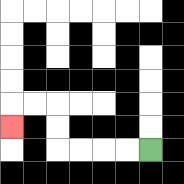{'start': '[6, 6]', 'end': '[0, 5]', 'path_directions': 'L,L,L,L,U,U,L,L,D', 'path_coordinates': '[[6, 6], [5, 6], [4, 6], [3, 6], [2, 6], [2, 5], [2, 4], [1, 4], [0, 4], [0, 5]]'}